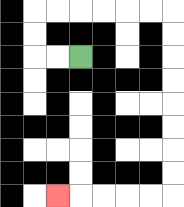{'start': '[3, 2]', 'end': '[2, 8]', 'path_directions': 'L,L,U,U,R,R,R,R,R,R,D,D,D,D,D,D,D,D,L,L,L,L,L', 'path_coordinates': '[[3, 2], [2, 2], [1, 2], [1, 1], [1, 0], [2, 0], [3, 0], [4, 0], [5, 0], [6, 0], [7, 0], [7, 1], [7, 2], [7, 3], [7, 4], [7, 5], [7, 6], [7, 7], [7, 8], [6, 8], [5, 8], [4, 8], [3, 8], [2, 8]]'}